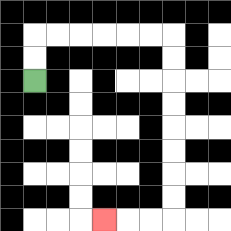{'start': '[1, 3]', 'end': '[4, 9]', 'path_directions': 'U,U,R,R,R,R,R,R,D,D,D,D,D,D,D,D,L,L,L', 'path_coordinates': '[[1, 3], [1, 2], [1, 1], [2, 1], [3, 1], [4, 1], [5, 1], [6, 1], [7, 1], [7, 2], [7, 3], [7, 4], [7, 5], [7, 6], [7, 7], [7, 8], [7, 9], [6, 9], [5, 9], [4, 9]]'}